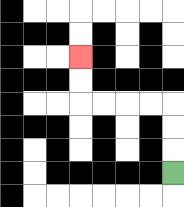{'start': '[7, 7]', 'end': '[3, 2]', 'path_directions': 'U,U,U,L,L,L,L,U,U', 'path_coordinates': '[[7, 7], [7, 6], [7, 5], [7, 4], [6, 4], [5, 4], [4, 4], [3, 4], [3, 3], [3, 2]]'}